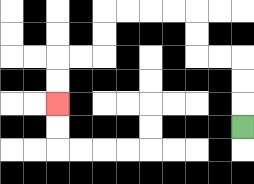{'start': '[10, 5]', 'end': '[2, 4]', 'path_directions': 'U,U,U,L,L,U,U,L,L,L,L,D,D,L,L,D,D', 'path_coordinates': '[[10, 5], [10, 4], [10, 3], [10, 2], [9, 2], [8, 2], [8, 1], [8, 0], [7, 0], [6, 0], [5, 0], [4, 0], [4, 1], [4, 2], [3, 2], [2, 2], [2, 3], [2, 4]]'}